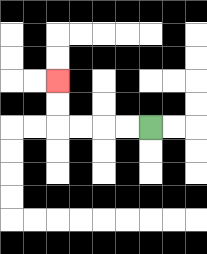{'start': '[6, 5]', 'end': '[2, 3]', 'path_directions': 'L,L,L,L,U,U', 'path_coordinates': '[[6, 5], [5, 5], [4, 5], [3, 5], [2, 5], [2, 4], [2, 3]]'}